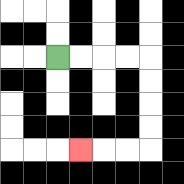{'start': '[2, 2]', 'end': '[3, 6]', 'path_directions': 'R,R,R,R,D,D,D,D,L,L,L', 'path_coordinates': '[[2, 2], [3, 2], [4, 2], [5, 2], [6, 2], [6, 3], [6, 4], [6, 5], [6, 6], [5, 6], [4, 6], [3, 6]]'}